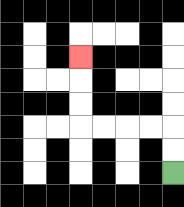{'start': '[7, 7]', 'end': '[3, 2]', 'path_directions': 'U,U,L,L,L,L,U,U,U', 'path_coordinates': '[[7, 7], [7, 6], [7, 5], [6, 5], [5, 5], [4, 5], [3, 5], [3, 4], [3, 3], [3, 2]]'}